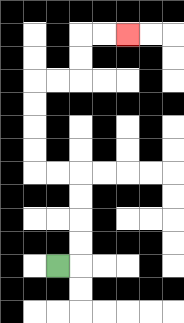{'start': '[2, 11]', 'end': '[5, 1]', 'path_directions': 'R,U,U,U,U,L,L,U,U,U,U,R,R,U,U,R,R', 'path_coordinates': '[[2, 11], [3, 11], [3, 10], [3, 9], [3, 8], [3, 7], [2, 7], [1, 7], [1, 6], [1, 5], [1, 4], [1, 3], [2, 3], [3, 3], [3, 2], [3, 1], [4, 1], [5, 1]]'}